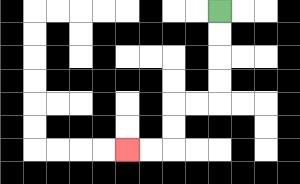{'start': '[9, 0]', 'end': '[5, 6]', 'path_directions': 'D,D,D,D,L,L,D,D,L,L', 'path_coordinates': '[[9, 0], [9, 1], [9, 2], [9, 3], [9, 4], [8, 4], [7, 4], [7, 5], [7, 6], [6, 6], [5, 6]]'}